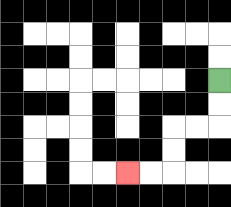{'start': '[9, 3]', 'end': '[5, 7]', 'path_directions': 'D,D,L,L,D,D,L,L', 'path_coordinates': '[[9, 3], [9, 4], [9, 5], [8, 5], [7, 5], [7, 6], [7, 7], [6, 7], [5, 7]]'}